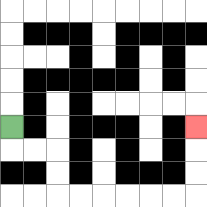{'start': '[0, 5]', 'end': '[8, 5]', 'path_directions': 'D,R,R,D,D,R,R,R,R,R,R,U,U,U', 'path_coordinates': '[[0, 5], [0, 6], [1, 6], [2, 6], [2, 7], [2, 8], [3, 8], [4, 8], [5, 8], [6, 8], [7, 8], [8, 8], [8, 7], [8, 6], [8, 5]]'}